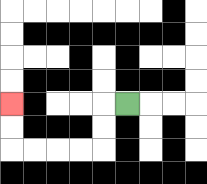{'start': '[5, 4]', 'end': '[0, 4]', 'path_directions': 'L,D,D,L,L,L,L,U,U', 'path_coordinates': '[[5, 4], [4, 4], [4, 5], [4, 6], [3, 6], [2, 6], [1, 6], [0, 6], [0, 5], [0, 4]]'}